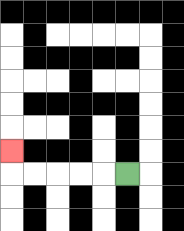{'start': '[5, 7]', 'end': '[0, 6]', 'path_directions': 'L,L,L,L,L,U', 'path_coordinates': '[[5, 7], [4, 7], [3, 7], [2, 7], [1, 7], [0, 7], [0, 6]]'}